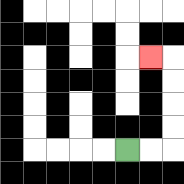{'start': '[5, 6]', 'end': '[6, 2]', 'path_directions': 'R,R,U,U,U,U,L', 'path_coordinates': '[[5, 6], [6, 6], [7, 6], [7, 5], [7, 4], [7, 3], [7, 2], [6, 2]]'}